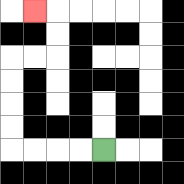{'start': '[4, 6]', 'end': '[1, 0]', 'path_directions': 'L,L,L,L,U,U,U,U,R,R,U,U,L', 'path_coordinates': '[[4, 6], [3, 6], [2, 6], [1, 6], [0, 6], [0, 5], [0, 4], [0, 3], [0, 2], [1, 2], [2, 2], [2, 1], [2, 0], [1, 0]]'}